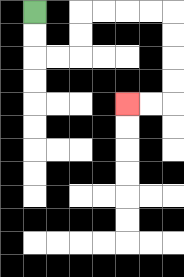{'start': '[1, 0]', 'end': '[5, 4]', 'path_directions': 'D,D,R,R,U,U,R,R,R,R,D,D,D,D,L,L', 'path_coordinates': '[[1, 0], [1, 1], [1, 2], [2, 2], [3, 2], [3, 1], [3, 0], [4, 0], [5, 0], [6, 0], [7, 0], [7, 1], [7, 2], [7, 3], [7, 4], [6, 4], [5, 4]]'}